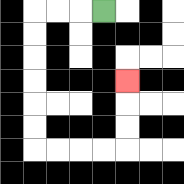{'start': '[4, 0]', 'end': '[5, 3]', 'path_directions': 'L,L,L,D,D,D,D,D,D,R,R,R,R,U,U,U', 'path_coordinates': '[[4, 0], [3, 0], [2, 0], [1, 0], [1, 1], [1, 2], [1, 3], [1, 4], [1, 5], [1, 6], [2, 6], [3, 6], [4, 6], [5, 6], [5, 5], [5, 4], [5, 3]]'}